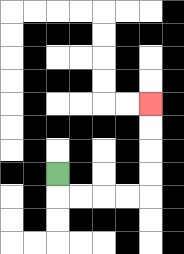{'start': '[2, 7]', 'end': '[6, 4]', 'path_directions': 'D,R,R,R,R,U,U,U,U', 'path_coordinates': '[[2, 7], [2, 8], [3, 8], [4, 8], [5, 8], [6, 8], [6, 7], [6, 6], [6, 5], [6, 4]]'}